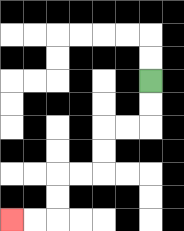{'start': '[6, 3]', 'end': '[0, 9]', 'path_directions': 'D,D,L,L,D,D,L,L,D,D,L,L', 'path_coordinates': '[[6, 3], [6, 4], [6, 5], [5, 5], [4, 5], [4, 6], [4, 7], [3, 7], [2, 7], [2, 8], [2, 9], [1, 9], [0, 9]]'}